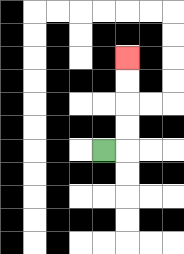{'start': '[4, 6]', 'end': '[5, 2]', 'path_directions': 'R,U,U,U,U', 'path_coordinates': '[[4, 6], [5, 6], [5, 5], [5, 4], [5, 3], [5, 2]]'}